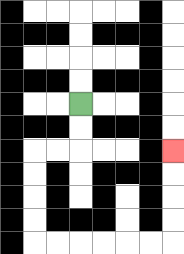{'start': '[3, 4]', 'end': '[7, 6]', 'path_directions': 'D,D,L,L,D,D,D,D,R,R,R,R,R,R,U,U,U,U', 'path_coordinates': '[[3, 4], [3, 5], [3, 6], [2, 6], [1, 6], [1, 7], [1, 8], [1, 9], [1, 10], [2, 10], [3, 10], [4, 10], [5, 10], [6, 10], [7, 10], [7, 9], [7, 8], [7, 7], [7, 6]]'}